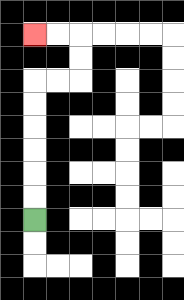{'start': '[1, 9]', 'end': '[1, 1]', 'path_directions': 'U,U,U,U,U,U,R,R,U,U,L,L', 'path_coordinates': '[[1, 9], [1, 8], [1, 7], [1, 6], [1, 5], [1, 4], [1, 3], [2, 3], [3, 3], [3, 2], [3, 1], [2, 1], [1, 1]]'}